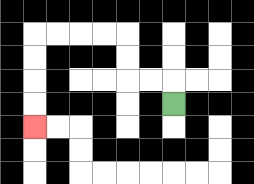{'start': '[7, 4]', 'end': '[1, 5]', 'path_directions': 'U,L,L,U,U,L,L,L,L,D,D,D,D', 'path_coordinates': '[[7, 4], [7, 3], [6, 3], [5, 3], [5, 2], [5, 1], [4, 1], [3, 1], [2, 1], [1, 1], [1, 2], [1, 3], [1, 4], [1, 5]]'}